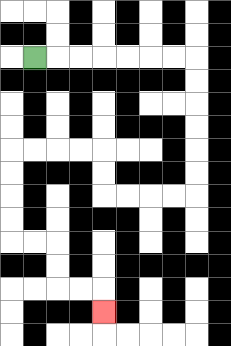{'start': '[1, 2]', 'end': '[4, 13]', 'path_directions': 'R,R,R,R,R,R,R,D,D,D,D,D,D,L,L,L,L,U,U,L,L,L,L,D,D,D,D,R,R,D,D,R,R,D', 'path_coordinates': '[[1, 2], [2, 2], [3, 2], [4, 2], [5, 2], [6, 2], [7, 2], [8, 2], [8, 3], [8, 4], [8, 5], [8, 6], [8, 7], [8, 8], [7, 8], [6, 8], [5, 8], [4, 8], [4, 7], [4, 6], [3, 6], [2, 6], [1, 6], [0, 6], [0, 7], [0, 8], [0, 9], [0, 10], [1, 10], [2, 10], [2, 11], [2, 12], [3, 12], [4, 12], [4, 13]]'}